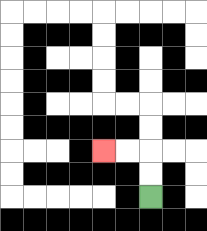{'start': '[6, 8]', 'end': '[4, 6]', 'path_directions': 'U,U,L,L', 'path_coordinates': '[[6, 8], [6, 7], [6, 6], [5, 6], [4, 6]]'}